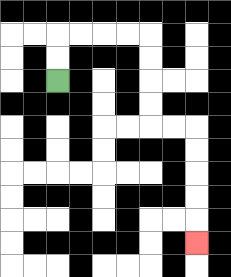{'start': '[2, 3]', 'end': '[8, 10]', 'path_directions': 'U,U,R,R,R,R,D,D,D,D,R,R,D,D,D,D,D', 'path_coordinates': '[[2, 3], [2, 2], [2, 1], [3, 1], [4, 1], [5, 1], [6, 1], [6, 2], [6, 3], [6, 4], [6, 5], [7, 5], [8, 5], [8, 6], [8, 7], [8, 8], [8, 9], [8, 10]]'}